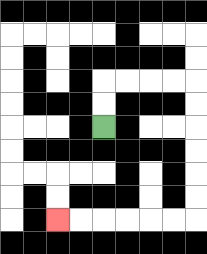{'start': '[4, 5]', 'end': '[2, 9]', 'path_directions': 'U,U,R,R,R,R,D,D,D,D,D,D,L,L,L,L,L,L', 'path_coordinates': '[[4, 5], [4, 4], [4, 3], [5, 3], [6, 3], [7, 3], [8, 3], [8, 4], [8, 5], [8, 6], [8, 7], [8, 8], [8, 9], [7, 9], [6, 9], [5, 9], [4, 9], [3, 9], [2, 9]]'}